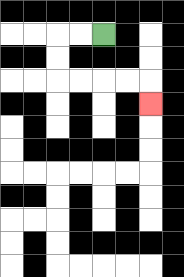{'start': '[4, 1]', 'end': '[6, 4]', 'path_directions': 'L,L,D,D,R,R,R,R,D', 'path_coordinates': '[[4, 1], [3, 1], [2, 1], [2, 2], [2, 3], [3, 3], [4, 3], [5, 3], [6, 3], [6, 4]]'}